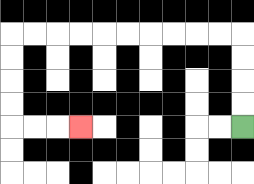{'start': '[10, 5]', 'end': '[3, 5]', 'path_directions': 'U,U,U,U,L,L,L,L,L,L,L,L,L,L,D,D,D,D,R,R,R', 'path_coordinates': '[[10, 5], [10, 4], [10, 3], [10, 2], [10, 1], [9, 1], [8, 1], [7, 1], [6, 1], [5, 1], [4, 1], [3, 1], [2, 1], [1, 1], [0, 1], [0, 2], [0, 3], [0, 4], [0, 5], [1, 5], [2, 5], [3, 5]]'}